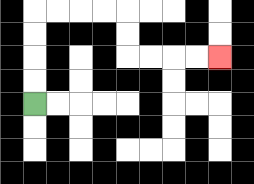{'start': '[1, 4]', 'end': '[9, 2]', 'path_directions': 'U,U,U,U,R,R,R,R,D,D,R,R,R,R', 'path_coordinates': '[[1, 4], [1, 3], [1, 2], [1, 1], [1, 0], [2, 0], [3, 0], [4, 0], [5, 0], [5, 1], [5, 2], [6, 2], [7, 2], [8, 2], [9, 2]]'}